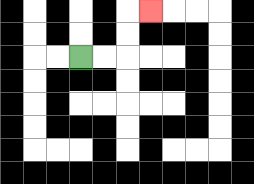{'start': '[3, 2]', 'end': '[6, 0]', 'path_directions': 'R,R,U,U,R', 'path_coordinates': '[[3, 2], [4, 2], [5, 2], [5, 1], [5, 0], [6, 0]]'}